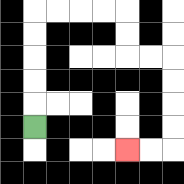{'start': '[1, 5]', 'end': '[5, 6]', 'path_directions': 'U,U,U,U,U,R,R,R,R,D,D,R,R,D,D,D,D,L,L', 'path_coordinates': '[[1, 5], [1, 4], [1, 3], [1, 2], [1, 1], [1, 0], [2, 0], [3, 0], [4, 0], [5, 0], [5, 1], [5, 2], [6, 2], [7, 2], [7, 3], [7, 4], [7, 5], [7, 6], [6, 6], [5, 6]]'}